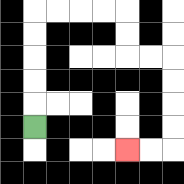{'start': '[1, 5]', 'end': '[5, 6]', 'path_directions': 'U,U,U,U,U,R,R,R,R,D,D,R,R,D,D,D,D,L,L', 'path_coordinates': '[[1, 5], [1, 4], [1, 3], [1, 2], [1, 1], [1, 0], [2, 0], [3, 0], [4, 0], [5, 0], [5, 1], [5, 2], [6, 2], [7, 2], [7, 3], [7, 4], [7, 5], [7, 6], [6, 6], [5, 6]]'}